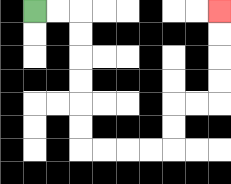{'start': '[1, 0]', 'end': '[9, 0]', 'path_directions': 'R,R,D,D,D,D,D,D,R,R,R,R,U,U,R,R,U,U,U,U', 'path_coordinates': '[[1, 0], [2, 0], [3, 0], [3, 1], [3, 2], [3, 3], [3, 4], [3, 5], [3, 6], [4, 6], [5, 6], [6, 6], [7, 6], [7, 5], [7, 4], [8, 4], [9, 4], [9, 3], [9, 2], [9, 1], [9, 0]]'}